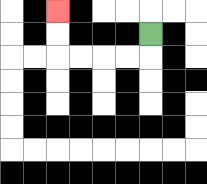{'start': '[6, 1]', 'end': '[2, 0]', 'path_directions': 'D,L,L,L,L,U,U', 'path_coordinates': '[[6, 1], [6, 2], [5, 2], [4, 2], [3, 2], [2, 2], [2, 1], [2, 0]]'}